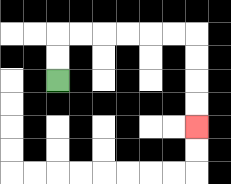{'start': '[2, 3]', 'end': '[8, 5]', 'path_directions': 'U,U,R,R,R,R,R,R,D,D,D,D', 'path_coordinates': '[[2, 3], [2, 2], [2, 1], [3, 1], [4, 1], [5, 1], [6, 1], [7, 1], [8, 1], [8, 2], [8, 3], [8, 4], [8, 5]]'}